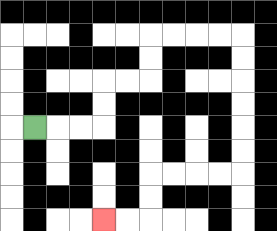{'start': '[1, 5]', 'end': '[4, 9]', 'path_directions': 'R,R,R,U,U,R,R,U,U,R,R,R,R,D,D,D,D,D,D,L,L,L,L,D,D,L,L', 'path_coordinates': '[[1, 5], [2, 5], [3, 5], [4, 5], [4, 4], [4, 3], [5, 3], [6, 3], [6, 2], [6, 1], [7, 1], [8, 1], [9, 1], [10, 1], [10, 2], [10, 3], [10, 4], [10, 5], [10, 6], [10, 7], [9, 7], [8, 7], [7, 7], [6, 7], [6, 8], [6, 9], [5, 9], [4, 9]]'}